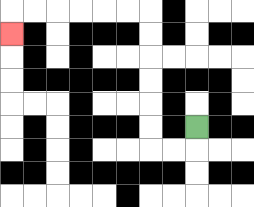{'start': '[8, 5]', 'end': '[0, 1]', 'path_directions': 'D,L,L,U,U,U,U,U,U,L,L,L,L,L,L,D', 'path_coordinates': '[[8, 5], [8, 6], [7, 6], [6, 6], [6, 5], [6, 4], [6, 3], [6, 2], [6, 1], [6, 0], [5, 0], [4, 0], [3, 0], [2, 0], [1, 0], [0, 0], [0, 1]]'}